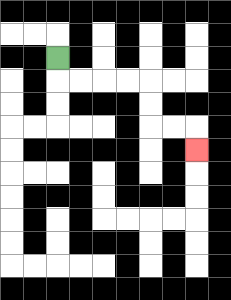{'start': '[2, 2]', 'end': '[8, 6]', 'path_directions': 'D,R,R,R,R,D,D,R,R,D', 'path_coordinates': '[[2, 2], [2, 3], [3, 3], [4, 3], [5, 3], [6, 3], [6, 4], [6, 5], [7, 5], [8, 5], [8, 6]]'}